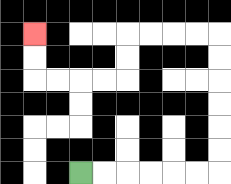{'start': '[3, 7]', 'end': '[1, 1]', 'path_directions': 'R,R,R,R,R,R,U,U,U,U,U,U,L,L,L,L,D,D,L,L,L,L,U,U', 'path_coordinates': '[[3, 7], [4, 7], [5, 7], [6, 7], [7, 7], [8, 7], [9, 7], [9, 6], [9, 5], [9, 4], [9, 3], [9, 2], [9, 1], [8, 1], [7, 1], [6, 1], [5, 1], [5, 2], [5, 3], [4, 3], [3, 3], [2, 3], [1, 3], [1, 2], [1, 1]]'}